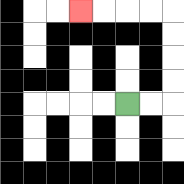{'start': '[5, 4]', 'end': '[3, 0]', 'path_directions': 'R,R,U,U,U,U,L,L,L,L', 'path_coordinates': '[[5, 4], [6, 4], [7, 4], [7, 3], [7, 2], [7, 1], [7, 0], [6, 0], [5, 0], [4, 0], [3, 0]]'}